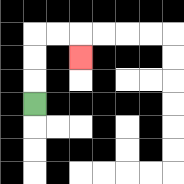{'start': '[1, 4]', 'end': '[3, 2]', 'path_directions': 'U,U,U,R,R,D', 'path_coordinates': '[[1, 4], [1, 3], [1, 2], [1, 1], [2, 1], [3, 1], [3, 2]]'}